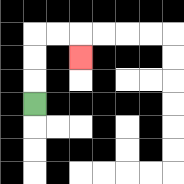{'start': '[1, 4]', 'end': '[3, 2]', 'path_directions': 'U,U,U,R,R,D', 'path_coordinates': '[[1, 4], [1, 3], [1, 2], [1, 1], [2, 1], [3, 1], [3, 2]]'}